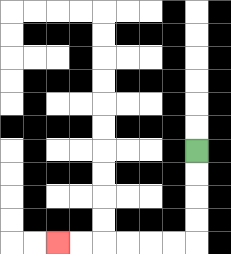{'start': '[8, 6]', 'end': '[2, 10]', 'path_directions': 'D,D,D,D,L,L,L,L,L,L', 'path_coordinates': '[[8, 6], [8, 7], [8, 8], [8, 9], [8, 10], [7, 10], [6, 10], [5, 10], [4, 10], [3, 10], [2, 10]]'}